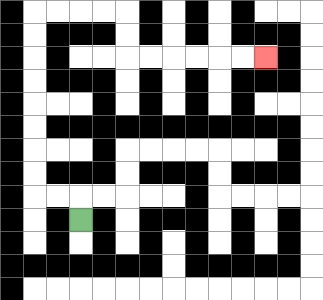{'start': '[3, 9]', 'end': '[11, 2]', 'path_directions': 'U,L,L,U,U,U,U,U,U,U,U,R,R,R,R,D,D,R,R,R,R,R,R', 'path_coordinates': '[[3, 9], [3, 8], [2, 8], [1, 8], [1, 7], [1, 6], [1, 5], [1, 4], [1, 3], [1, 2], [1, 1], [1, 0], [2, 0], [3, 0], [4, 0], [5, 0], [5, 1], [5, 2], [6, 2], [7, 2], [8, 2], [9, 2], [10, 2], [11, 2]]'}